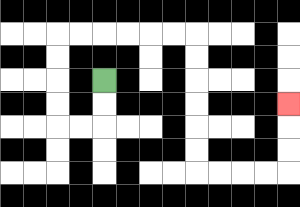{'start': '[4, 3]', 'end': '[12, 4]', 'path_directions': 'D,D,L,L,U,U,U,U,R,R,R,R,R,R,D,D,D,D,D,D,R,R,R,R,U,U,U', 'path_coordinates': '[[4, 3], [4, 4], [4, 5], [3, 5], [2, 5], [2, 4], [2, 3], [2, 2], [2, 1], [3, 1], [4, 1], [5, 1], [6, 1], [7, 1], [8, 1], [8, 2], [8, 3], [8, 4], [8, 5], [8, 6], [8, 7], [9, 7], [10, 7], [11, 7], [12, 7], [12, 6], [12, 5], [12, 4]]'}